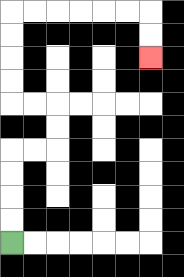{'start': '[0, 10]', 'end': '[6, 2]', 'path_directions': 'U,U,U,U,R,R,U,U,L,L,U,U,U,U,R,R,R,R,R,R,D,D', 'path_coordinates': '[[0, 10], [0, 9], [0, 8], [0, 7], [0, 6], [1, 6], [2, 6], [2, 5], [2, 4], [1, 4], [0, 4], [0, 3], [0, 2], [0, 1], [0, 0], [1, 0], [2, 0], [3, 0], [4, 0], [5, 0], [6, 0], [6, 1], [6, 2]]'}